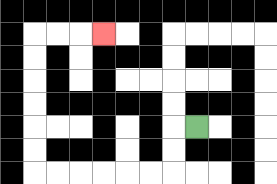{'start': '[8, 5]', 'end': '[4, 1]', 'path_directions': 'L,D,D,L,L,L,L,L,L,U,U,U,U,U,U,R,R,R', 'path_coordinates': '[[8, 5], [7, 5], [7, 6], [7, 7], [6, 7], [5, 7], [4, 7], [3, 7], [2, 7], [1, 7], [1, 6], [1, 5], [1, 4], [1, 3], [1, 2], [1, 1], [2, 1], [3, 1], [4, 1]]'}